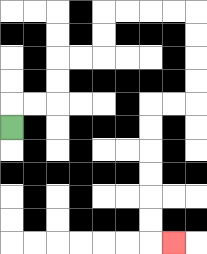{'start': '[0, 5]', 'end': '[7, 10]', 'path_directions': 'U,R,R,U,U,R,R,U,U,R,R,R,R,D,D,D,D,L,L,D,D,D,D,D,D,R', 'path_coordinates': '[[0, 5], [0, 4], [1, 4], [2, 4], [2, 3], [2, 2], [3, 2], [4, 2], [4, 1], [4, 0], [5, 0], [6, 0], [7, 0], [8, 0], [8, 1], [8, 2], [8, 3], [8, 4], [7, 4], [6, 4], [6, 5], [6, 6], [6, 7], [6, 8], [6, 9], [6, 10], [7, 10]]'}